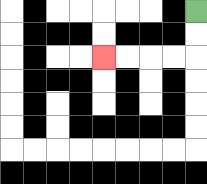{'start': '[8, 0]', 'end': '[4, 2]', 'path_directions': 'D,D,L,L,L,L', 'path_coordinates': '[[8, 0], [8, 1], [8, 2], [7, 2], [6, 2], [5, 2], [4, 2]]'}